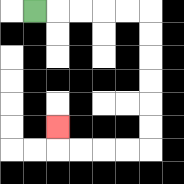{'start': '[1, 0]', 'end': '[2, 5]', 'path_directions': 'R,R,R,R,R,D,D,D,D,D,D,L,L,L,L,U', 'path_coordinates': '[[1, 0], [2, 0], [3, 0], [4, 0], [5, 0], [6, 0], [6, 1], [6, 2], [6, 3], [6, 4], [6, 5], [6, 6], [5, 6], [4, 6], [3, 6], [2, 6], [2, 5]]'}